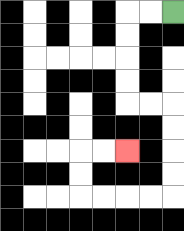{'start': '[7, 0]', 'end': '[5, 6]', 'path_directions': 'L,L,D,D,D,D,R,R,D,D,D,D,L,L,L,L,U,U,R,R', 'path_coordinates': '[[7, 0], [6, 0], [5, 0], [5, 1], [5, 2], [5, 3], [5, 4], [6, 4], [7, 4], [7, 5], [7, 6], [7, 7], [7, 8], [6, 8], [5, 8], [4, 8], [3, 8], [3, 7], [3, 6], [4, 6], [5, 6]]'}